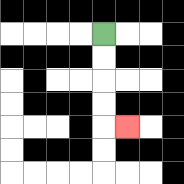{'start': '[4, 1]', 'end': '[5, 5]', 'path_directions': 'D,D,D,D,R', 'path_coordinates': '[[4, 1], [4, 2], [4, 3], [4, 4], [4, 5], [5, 5]]'}